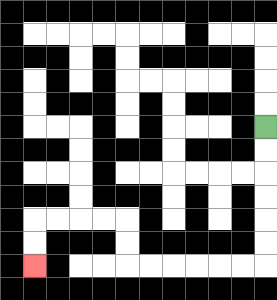{'start': '[11, 5]', 'end': '[1, 11]', 'path_directions': 'D,D,D,D,D,D,L,L,L,L,L,L,U,U,L,L,L,L,D,D', 'path_coordinates': '[[11, 5], [11, 6], [11, 7], [11, 8], [11, 9], [11, 10], [11, 11], [10, 11], [9, 11], [8, 11], [7, 11], [6, 11], [5, 11], [5, 10], [5, 9], [4, 9], [3, 9], [2, 9], [1, 9], [1, 10], [1, 11]]'}